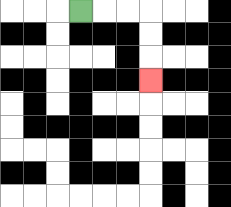{'start': '[3, 0]', 'end': '[6, 3]', 'path_directions': 'R,R,R,D,D,D', 'path_coordinates': '[[3, 0], [4, 0], [5, 0], [6, 0], [6, 1], [6, 2], [6, 3]]'}